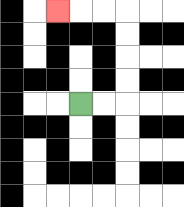{'start': '[3, 4]', 'end': '[2, 0]', 'path_directions': 'R,R,U,U,U,U,L,L,L', 'path_coordinates': '[[3, 4], [4, 4], [5, 4], [5, 3], [5, 2], [5, 1], [5, 0], [4, 0], [3, 0], [2, 0]]'}